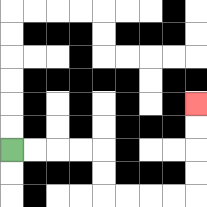{'start': '[0, 6]', 'end': '[8, 4]', 'path_directions': 'R,R,R,R,D,D,R,R,R,R,U,U,U,U', 'path_coordinates': '[[0, 6], [1, 6], [2, 6], [3, 6], [4, 6], [4, 7], [4, 8], [5, 8], [6, 8], [7, 8], [8, 8], [8, 7], [8, 6], [8, 5], [8, 4]]'}